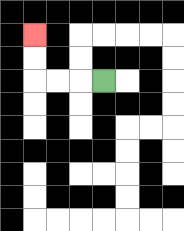{'start': '[4, 3]', 'end': '[1, 1]', 'path_directions': 'L,L,L,U,U', 'path_coordinates': '[[4, 3], [3, 3], [2, 3], [1, 3], [1, 2], [1, 1]]'}